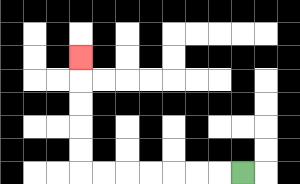{'start': '[10, 7]', 'end': '[3, 2]', 'path_directions': 'L,L,L,L,L,L,L,U,U,U,U,U', 'path_coordinates': '[[10, 7], [9, 7], [8, 7], [7, 7], [6, 7], [5, 7], [4, 7], [3, 7], [3, 6], [3, 5], [3, 4], [3, 3], [3, 2]]'}